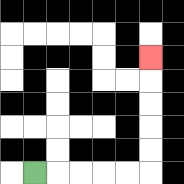{'start': '[1, 7]', 'end': '[6, 2]', 'path_directions': 'R,R,R,R,R,U,U,U,U,U', 'path_coordinates': '[[1, 7], [2, 7], [3, 7], [4, 7], [5, 7], [6, 7], [6, 6], [6, 5], [6, 4], [6, 3], [6, 2]]'}